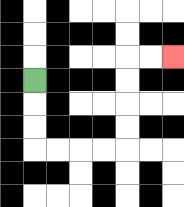{'start': '[1, 3]', 'end': '[7, 2]', 'path_directions': 'D,D,D,R,R,R,R,U,U,U,U,R,R', 'path_coordinates': '[[1, 3], [1, 4], [1, 5], [1, 6], [2, 6], [3, 6], [4, 6], [5, 6], [5, 5], [5, 4], [5, 3], [5, 2], [6, 2], [7, 2]]'}